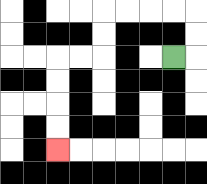{'start': '[7, 2]', 'end': '[2, 6]', 'path_directions': 'R,U,U,L,L,L,L,D,D,L,L,D,D,D,D', 'path_coordinates': '[[7, 2], [8, 2], [8, 1], [8, 0], [7, 0], [6, 0], [5, 0], [4, 0], [4, 1], [4, 2], [3, 2], [2, 2], [2, 3], [2, 4], [2, 5], [2, 6]]'}